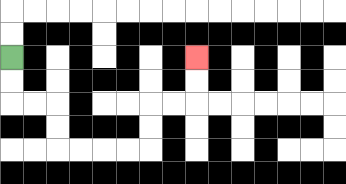{'start': '[0, 2]', 'end': '[8, 2]', 'path_directions': 'D,D,R,R,D,D,R,R,R,R,U,U,R,R,U,U', 'path_coordinates': '[[0, 2], [0, 3], [0, 4], [1, 4], [2, 4], [2, 5], [2, 6], [3, 6], [4, 6], [5, 6], [6, 6], [6, 5], [6, 4], [7, 4], [8, 4], [8, 3], [8, 2]]'}